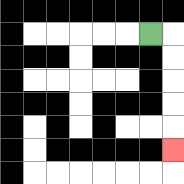{'start': '[6, 1]', 'end': '[7, 6]', 'path_directions': 'R,D,D,D,D,D', 'path_coordinates': '[[6, 1], [7, 1], [7, 2], [7, 3], [7, 4], [7, 5], [7, 6]]'}